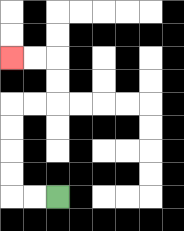{'start': '[2, 8]', 'end': '[0, 2]', 'path_directions': 'L,L,U,U,U,U,R,R,U,U,L,L', 'path_coordinates': '[[2, 8], [1, 8], [0, 8], [0, 7], [0, 6], [0, 5], [0, 4], [1, 4], [2, 4], [2, 3], [2, 2], [1, 2], [0, 2]]'}